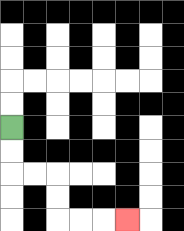{'start': '[0, 5]', 'end': '[5, 9]', 'path_directions': 'D,D,R,R,D,D,R,R,R', 'path_coordinates': '[[0, 5], [0, 6], [0, 7], [1, 7], [2, 7], [2, 8], [2, 9], [3, 9], [4, 9], [5, 9]]'}